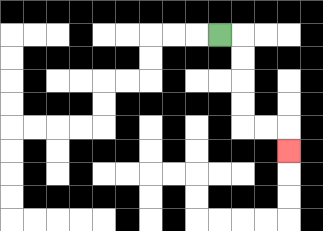{'start': '[9, 1]', 'end': '[12, 6]', 'path_directions': 'R,D,D,D,D,R,R,D', 'path_coordinates': '[[9, 1], [10, 1], [10, 2], [10, 3], [10, 4], [10, 5], [11, 5], [12, 5], [12, 6]]'}